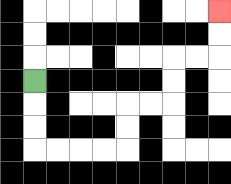{'start': '[1, 3]', 'end': '[9, 0]', 'path_directions': 'D,D,D,R,R,R,R,U,U,R,R,U,U,R,R,U,U', 'path_coordinates': '[[1, 3], [1, 4], [1, 5], [1, 6], [2, 6], [3, 6], [4, 6], [5, 6], [5, 5], [5, 4], [6, 4], [7, 4], [7, 3], [7, 2], [8, 2], [9, 2], [9, 1], [9, 0]]'}